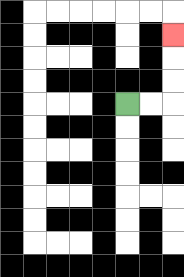{'start': '[5, 4]', 'end': '[7, 1]', 'path_directions': 'R,R,U,U,U', 'path_coordinates': '[[5, 4], [6, 4], [7, 4], [7, 3], [7, 2], [7, 1]]'}